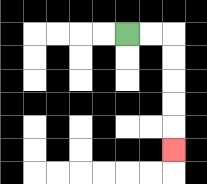{'start': '[5, 1]', 'end': '[7, 6]', 'path_directions': 'R,R,D,D,D,D,D', 'path_coordinates': '[[5, 1], [6, 1], [7, 1], [7, 2], [7, 3], [7, 4], [7, 5], [7, 6]]'}